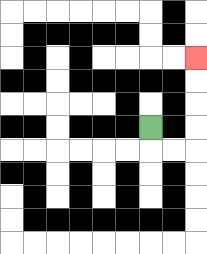{'start': '[6, 5]', 'end': '[8, 2]', 'path_directions': 'D,R,R,U,U,U,U', 'path_coordinates': '[[6, 5], [6, 6], [7, 6], [8, 6], [8, 5], [8, 4], [8, 3], [8, 2]]'}